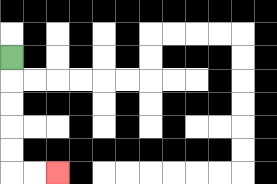{'start': '[0, 2]', 'end': '[2, 7]', 'path_directions': 'D,D,D,D,D,R,R', 'path_coordinates': '[[0, 2], [0, 3], [0, 4], [0, 5], [0, 6], [0, 7], [1, 7], [2, 7]]'}